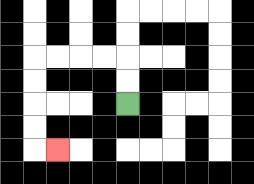{'start': '[5, 4]', 'end': '[2, 6]', 'path_directions': 'U,U,L,L,L,L,D,D,D,D,R', 'path_coordinates': '[[5, 4], [5, 3], [5, 2], [4, 2], [3, 2], [2, 2], [1, 2], [1, 3], [1, 4], [1, 5], [1, 6], [2, 6]]'}